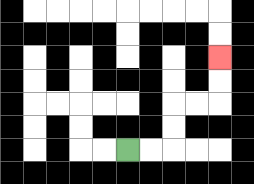{'start': '[5, 6]', 'end': '[9, 2]', 'path_directions': 'R,R,U,U,R,R,U,U', 'path_coordinates': '[[5, 6], [6, 6], [7, 6], [7, 5], [7, 4], [8, 4], [9, 4], [9, 3], [9, 2]]'}